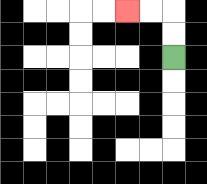{'start': '[7, 2]', 'end': '[5, 0]', 'path_directions': 'U,U,L,L', 'path_coordinates': '[[7, 2], [7, 1], [7, 0], [6, 0], [5, 0]]'}